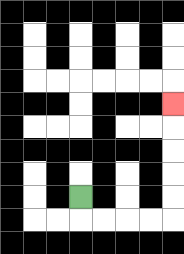{'start': '[3, 8]', 'end': '[7, 4]', 'path_directions': 'D,R,R,R,R,U,U,U,U,U', 'path_coordinates': '[[3, 8], [3, 9], [4, 9], [5, 9], [6, 9], [7, 9], [7, 8], [7, 7], [7, 6], [7, 5], [7, 4]]'}